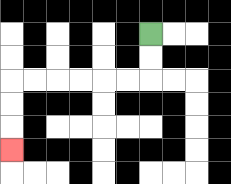{'start': '[6, 1]', 'end': '[0, 6]', 'path_directions': 'D,D,L,L,L,L,L,L,D,D,D', 'path_coordinates': '[[6, 1], [6, 2], [6, 3], [5, 3], [4, 3], [3, 3], [2, 3], [1, 3], [0, 3], [0, 4], [0, 5], [0, 6]]'}